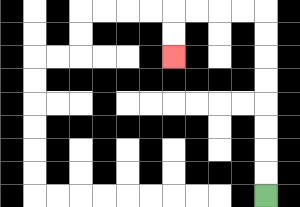{'start': '[11, 8]', 'end': '[7, 2]', 'path_directions': 'U,U,U,U,U,U,U,U,L,L,L,L,D,D', 'path_coordinates': '[[11, 8], [11, 7], [11, 6], [11, 5], [11, 4], [11, 3], [11, 2], [11, 1], [11, 0], [10, 0], [9, 0], [8, 0], [7, 0], [7, 1], [7, 2]]'}